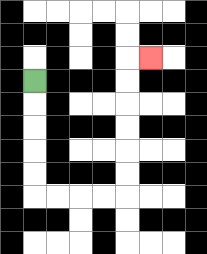{'start': '[1, 3]', 'end': '[6, 2]', 'path_directions': 'D,D,D,D,D,R,R,R,R,U,U,U,U,U,U,R', 'path_coordinates': '[[1, 3], [1, 4], [1, 5], [1, 6], [1, 7], [1, 8], [2, 8], [3, 8], [4, 8], [5, 8], [5, 7], [5, 6], [5, 5], [5, 4], [5, 3], [5, 2], [6, 2]]'}